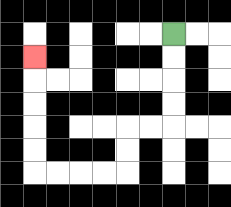{'start': '[7, 1]', 'end': '[1, 2]', 'path_directions': 'D,D,D,D,L,L,D,D,L,L,L,L,U,U,U,U,U', 'path_coordinates': '[[7, 1], [7, 2], [7, 3], [7, 4], [7, 5], [6, 5], [5, 5], [5, 6], [5, 7], [4, 7], [3, 7], [2, 7], [1, 7], [1, 6], [1, 5], [1, 4], [1, 3], [1, 2]]'}